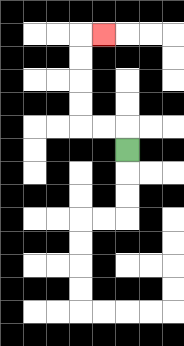{'start': '[5, 6]', 'end': '[4, 1]', 'path_directions': 'U,L,L,U,U,U,U,R', 'path_coordinates': '[[5, 6], [5, 5], [4, 5], [3, 5], [3, 4], [3, 3], [3, 2], [3, 1], [4, 1]]'}